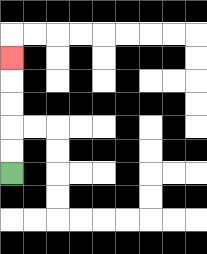{'start': '[0, 7]', 'end': '[0, 2]', 'path_directions': 'U,U,U,U,U', 'path_coordinates': '[[0, 7], [0, 6], [0, 5], [0, 4], [0, 3], [0, 2]]'}